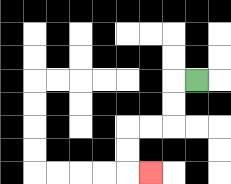{'start': '[8, 3]', 'end': '[6, 7]', 'path_directions': 'L,D,D,L,L,D,D,R', 'path_coordinates': '[[8, 3], [7, 3], [7, 4], [7, 5], [6, 5], [5, 5], [5, 6], [5, 7], [6, 7]]'}